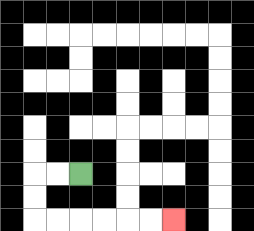{'start': '[3, 7]', 'end': '[7, 9]', 'path_directions': 'L,L,D,D,R,R,R,R,R,R', 'path_coordinates': '[[3, 7], [2, 7], [1, 7], [1, 8], [1, 9], [2, 9], [3, 9], [4, 9], [5, 9], [6, 9], [7, 9]]'}